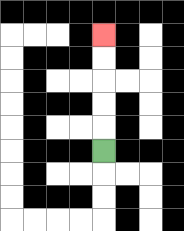{'start': '[4, 6]', 'end': '[4, 1]', 'path_directions': 'U,U,U,U,U', 'path_coordinates': '[[4, 6], [4, 5], [4, 4], [4, 3], [4, 2], [4, 1]]'}